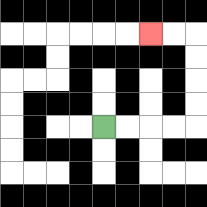{'start': '[4, 5]', 'end': '[6, 1]', 'path_directions': 'R,R,R,R,U,U,U,U,L,L', 'path_coordinates': '[[4, 5], [5, 5], [6, 5], [7, 5], [8, 5], [8, 4], [8, 3], [8, 2], [8, 1], [7, 1], [6, 1]]'}